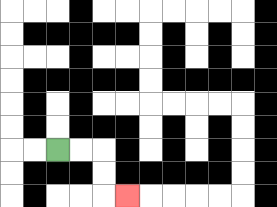{'start': '[2, 6]', 'end': '[5, 8]', 'path_directions': 'R,R,D,D,R', 'path_coordinates': '[[2, 6], [3, 6], [4, 6], [4, 7], [4, 8], [5, 8]]'}